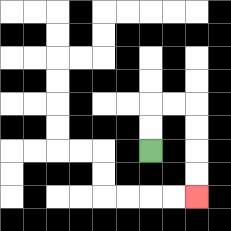{'start': '[6, 6]', 'end': '[8, 8]', 'path_directions': 'U,U,R,R,D,D,D,D', 'path_coordinates': '[[6, 6], [6, 5], [6, 4], [7, 4], [8, 4], [8, 5], [8, 6], [8, 7], [8, 8]]'}